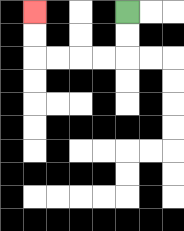{'start': '[5, 0]', 'end': '[1, 0]', 'path_directions': 'D,D,L,L,L,L,U,U', 'path_coordinates': '[[5, 0], [5, 1], [5, 2], [4, 2], [3, 2], [2, 2], [1, 2], [1, 1], [1, 0]]'}